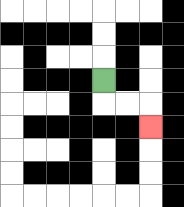{'start': '[4, 3]', 'end': '[6, 5]', 'path_directions': 'D,R,R,D', 'path_coordinates': '[[4, 3], [4, 4], [5, 4], [6, 4], [6, 5]]'}